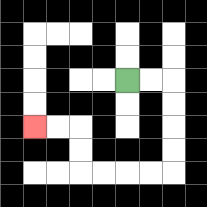{'start': '[5, 3]', 'end': '[1, 5]', 'path_directions': 'R,R,D,D,D,D,L,L,L,L,U,U,L,L', 'path_coordinates': '[[5, 3], [6, 3], [7, 3], [7, 4], [7, 5], [7, 6], [7, 7], [6, 7], [5, 7], [4, 7], [3, 7], [3, 6], [3, 5], [2, 5], [1, 5]]'}